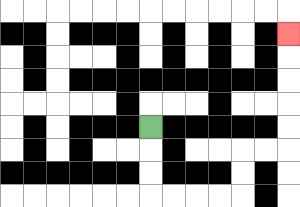{'start': '[6, 5]', 'end': '[12, 1]', 'path_directions': 'D,D,D,R,R,R,R,U,U,R,R,U,U,U,U,U', 'path_coordinates': '[[6, 5], [6, 6], [6, 7], [6, 8], [7, 8], [8, 8], [9, 8], [10, 8], [10, 7], [10, 6], [11, 6], [12, 6], [12, 5], [12, 4], [12, 3], [12, 2], [12, 1]]'}